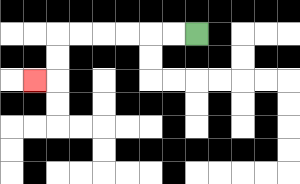{'start': '[8, 1]', 'end': '[1, 3]', 'path_directions': 'L,L,L,L,L,L,D,D,L', 'path_coordinates': '[[8, 1], [7, 1], [6, 1], [5, 1], [4, 1], [3, 1], [2, 1], [2, 2], [2, 3], [1, 3]]'}